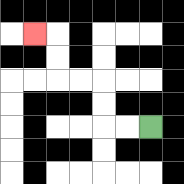{'start': '[6, 5]', 'end': '[1, 1]', 'path_directions': 'L,L,U,U,L,L,U,U,L', 'path_coordinates': '[[6, 5], [5, 5], [4, 5], [4, 4], [4, 3], [3, 3], [2, 3], [2, 2], [2, 1], [1, 1]]'}